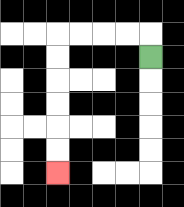{'start': '[6, 2]', 'end': '[2, 7]', 'path_directions': 'U,L,L,L,L,D,D,D,D,D,D', 'path_coordinates': '[[6, 2], [6, 1], [5, 1], [4, 1], [3, 1], [2, 1], [2, 2], [2, 3], [2, 4], [2, 5], [2, 6], [2, 7]]'}